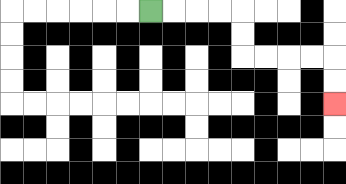{'start': '[6, 0]', 'end': '[14, 4]', 'path_directions': 'R,R,R,R,D,D,R,R,R,R,D,D', 'path_coordinates': '[[6, 0], [7, 0], [8, 0], [9, 0], [10, 0], [10, 1], [10, 2], [11, 2], [12, 2], [13, 2], [14, 2], [14, 3], [14, 4]]'}